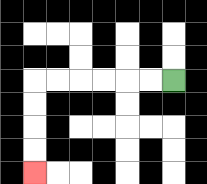{'start': '[7, 3]', 'end': '[1, 7]', 'path_directions': 'L,L,L,L,L,L,D,D,D,D', 'path_coordinates': '[[7, 3], [6, 3], [5, 3], [4, 3], [3, 3], [2, 3], [1, 3], [1, 4], [1, 5], [1, 6], [1, 7]]'}